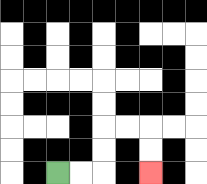{'start': '[2, 7]', 'end': '[6, 7]', 'path_directions': 'R,R,U,U,R,R,D,D', 'path_coordinates': '[[2, 7], [3, 7], [4, 7], [4, 6], [4, 5], [5, 5], [6, 5], [6, 6], [6, 7]]'}